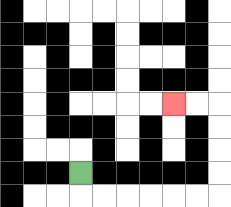{'start': '[3, 7]', 'end': '[7, 4]', 'path_directions': 'D,R,R,R,R,R,R,U,U,U,U,L,L', 'path_coordinates': '[[3, 7], [3, 8], [4, 8], [5, 8], [6, 8], [7, 8], [8, 8], [9, 8], [9, 7], [9, 6], [9, 5], [9, 4], [8, 4], [7, 4]]'}